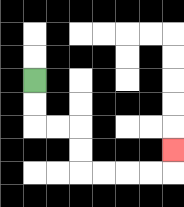{'start': '[1, 3]', 'end': '[7, 6]', 'path_directions': 'D,D,R,R,D,D,R,R,R,R,U', 'path_coordinates': '[[1, 3], [1, 4], [1, 5], [2, 5], [3, 5], [3, 6], [3, 7], [4, 7], [5, 7], [6, 7], [7, 7], [7, 6]]'}